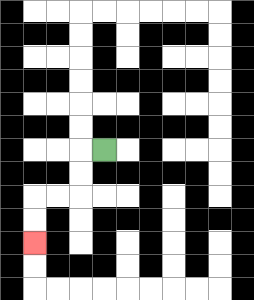{'start': '[4, 6]', 'end': '[1, 10]', 'path_directions': 'L,D,D,L,L,D,D', 'path_coordinates': '[[4, 6], [3, 6], [3, 7], [3, 8], [2, 8], [1, 8], [1, 9], [1, 10]]'}